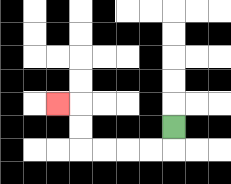{'start': '[7, 5]', 'end': '[2, 4]', 'path_directions': 'D,L,L,L,L,U,U,L', 'path_coordinates': '[[7, 5], [7, 6], [6, 6], [5, 6], [4, 6], [3, 6], [3, 5], [3, 4], [2, 4]]'}